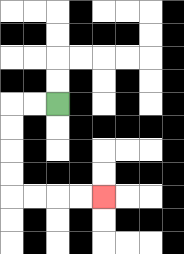{'start': '[2, 4]', 'end': '[4, 8]', 'path_directions': 'L,L,D,D,D,D,R,R,R,R', 'path_coordinates': '[[2, 4], [1, 4], [0, 4], [0, 5], [0, 6], [0, 7], [0, 8], [1, 8], [2, 8], [3, 8], [4, 8]]'}